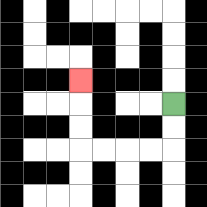{'start': '[7, 4]', 'end': '[3, 3]', 'path_directions': 'D,D,L,L,L,L,U,U,U', 'path_coordinates': '[[7, 4], [7, 5], [7, 6], [6, 6], [5, 6], [4, 6], [3, 6], [3, 5], [3, 4], [3, 3]]'}